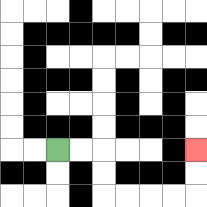{'start': '[2, 6]', 'end': '[8, 6]', 'path_directions': 'R,R,D,D,R,R,R,R,U,U', 'path_coordinates': '[[2, 6], [3, 6], [4, 6], [4, 7], [4, 8], [5, 8], [6, 8], [7, 8], [8, 8], [8, 7], [8, 6]]'}